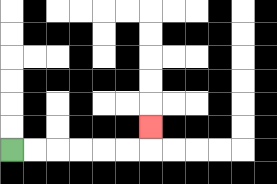{'start': '[0, 6]', 'end': '[6, 5]', 'path_directions': 'R,R,R,R,R,R,U', 'path_coordinates': '[[0, 6], [1, 6], [2, 6], [3, 6], [4, 6], [5, 6], [6, 6], [6, 5]]'}